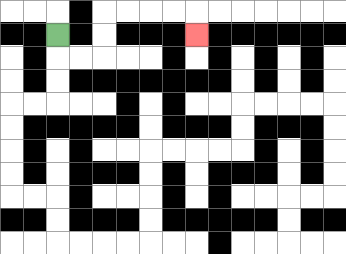{'start': '[2, 1]', 'end': '[8, 1]', 'path_directions': 'D,R,R,U,U,R,R,R,R,D', 'path_coordinates': '[[2, 1], [2, 2], [3, 2], [4, 2], [4, 1], [4, 0], [5, 0], [6, 0], [7, 0], [8, 0], [8, 1]]'}